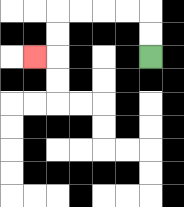{'start': '[6, 2]', 'end': '[1, 2]', 'path_directions': 'U,U,L,L,L,L,D,D,L', 'path_coordinates': '[[6, 2], [6, 1], [6, 0], [5, 0], [4, 0], [3, 0], [2, 0], [2, 1], [2, 2], [1, 2]]'}